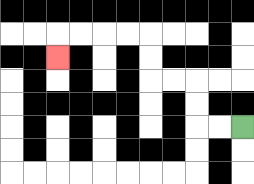{'start': '[10, 5]', 'end': '[2, 2]', 'path_directions': 'L,L,U,U,L,L,U,U,L,L,L,L,D', 'path_coordinates': '[[10, 5], [9, 5], [8, 5], [8, 4], [8, 3], [7, 3], [6, 3], [6, 2], [6, 1], [5, 1], [4, 1], [3, 1], [2, 1], [2, 2]]'}